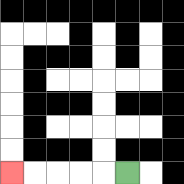{'start': '[5, 7]', 'end': '[0, 7]', 'path_directions': 'L,L,L,L,L', 'path_coordinates': '[[5, 7], [4, 7], [3, 7], [2, 7], [1, 7], [0, 7]]'}